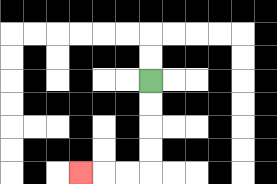{'start': '[6, 3]', 'end': '[3, 7]', 'path_directions': 'D,D,D,D,L,L,L', 'path_coordinates': '[[6, 3], [6, 4], [6, 5], [6, 6], [6, 7], [5, 7], [4, 7], [3, 7]]'}